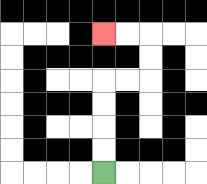{'start': '[4, 7]', 'end': '[4, 1]', 'path_directions': 'U,U,U,U,R,R,U,U,L,L', 'path_coordinates': '[[4, 7], [4, 6], [4, 5], [4, 4], [4, 3], [5, 3], [6, 3], [6, 2], [6, 1], [5, 1], [4, 1]]'}